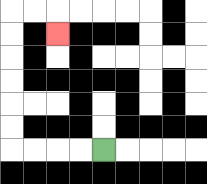{'start': '[4, 6]', 'end': '[2, 1]', 'path_directions': 'L,L,L,L,U,U,U,U,U,U,R,R,D', 'path_coordinates': '[[4, 6], [3, 6], [2, 6], [1, 6], [0, 6], [0, 5], [0, 4], [0, 3], [0, 2], [0, 1], [0, 0], [1, 0], [2, 0], [2, 1]]'}